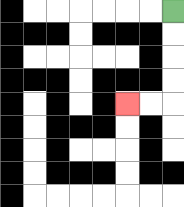{'start': '[7, 0]', 'end': '[5, 4]', 'path_directions': 'D,D,D,D,L,L', 'path_coordinates': '[[7, 0], [7, 1], [7, 2], [7, 3], [7, 4], [6, 4], [5, 4]]'}